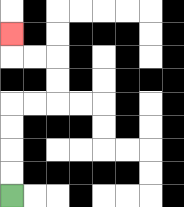{'start': '[0, 8]', 'end': '[0, 1]', 'path_directions': 'U,U,U,U,R,R,U,U,L,L,U', 'path_coordinates': '[[0, 8], [0, 7], [0, 6], [0, 5], [0, 4], [1, 4], [2, 4], [2, 3], [2, 2], [1, 2], [0, 2], [0, 1]]'}